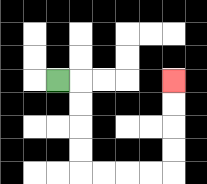{'start': '[2, 3]', 'end': '[7, 3]', 'path_directions': 'R,D,D,D,D,R,R,R,R,U,U,U,U', 'path_coordinates': '[[2, 3], [3, 3], [3, 4], [3, 5], [3, 6], [3, 7], [4, 7], [5, 7], [6, 7], [7, 7], [7, 6], [7, 5], [7, 4], [7, 3]]'}